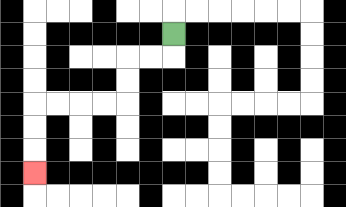{'start': '[7, 1]', 'end': '[1, 7]', 'path_directions': 'D,L,L,D,D,L,L,L,L,D,D,D', 'path_coordinates': '[[7, 1], [7, 2], [6, 2], [5, 2], [5, 3], [5, 4], [4, 4], [3, 4], [2, 4], [1, 4], [1, 5], [1, 6], [1, 7]]'}